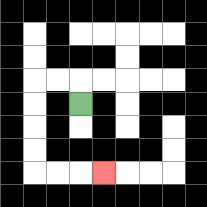{'start': '[3, 4]', 'end': '[4, 7]', 'path_directions': 'U,L,L,D,D,D,D,R,R,R', 'path_coordinates': '[[3, 4], [3, 3], [2, 3], [1, 3], [1, 4], [1, 5], [1, 6], [1, 7], [2, 7], [3, 7], [4, 7]]'}